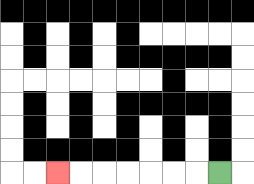{'start': '[9, 7]', 'end': '[2, 7]', 'path_directions': 'L,L,L,L,L,L,L', 'path_coordinates': '[[9, 7], [8, 7], [7, 7], [6, 7], [5, 7], [4, 7], [3, 7], [2, 7]]'}